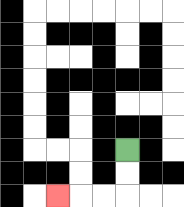{'start': '[5, 6]', 'end': '[2, 8]', 'path_directions': 'D,D,L,L,L', 'path_coordinates': '[[5, 6], [5, 7], [5, 8], [4, 8], [3, 8], [2, 8]]'}